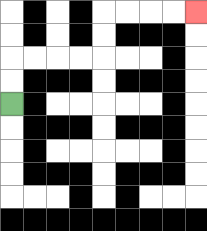{'start': '[0, 4]', 'end': '[8, 0]', 'path_directions': 'U,U,R,R,R,R,U,U,R,R,R,R', 'path_coordinates': '[[0, 4], [0, 3], [0, 2], [1, 2], [2, 2], [3, 2], [4, 2], [4, 1], [4, 0], [5, 0], [6, 0], [7, 0], [8, 0]]'}